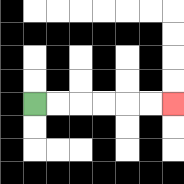{'start': '[1, 4]', 'end': '[7, 4]', 'path_directions': 'R,R,R,R,R,R', 'path_coordinates': '[[1, 4], [2, 4], [3, 4], [4, 4], [5, 4], [6, 4], [7, 4]]'}